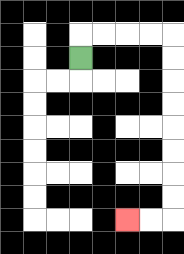{'start': '[3, 2]', 'end': '[5, 9]', 'path_directions': 'U,R,R,R,R,D,D,D,D,D,D,D,D,L,L', 'path_coordinates': '[[3, 2], [3, 1], [4, 1], [5, 1], [6, 1], [7, 1], [7, 2], [7, 3], [7, 4], [7, 5], [7, 6], [7, 7], [7, 8], [7, 9], [6, 9], [5, 9]]'}